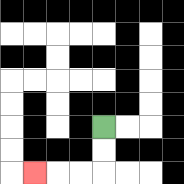{'start': '[4, 5]', 'end': '[1, 7]', 'path_directions': 'D,D,L,L,L', 'path_coordinates': '[[4, 5], [4, 6], [4, 7], [3, 7], [2, 7], [1, 7]]'}